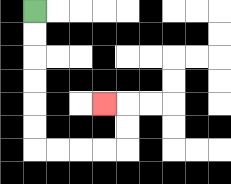{'start': '[1, 0]', 'end': '[4, 4]', 'path_directions': 'D,D,D,D,D,D,R,R,R,R,U,U,L', 'path_coordinates': '[[1, 0], [1, 1], [1, 2], [1, 3], [1, 4], [1, 5], [1, 6], [2, 6], [3, 6], [4, 6], [5, 6], [5, 5], [5, 4], [4, 4]]'}